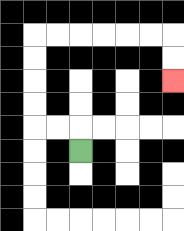{'start': '[3, 6]', 'end': '[7, 3]', 'path_directions': 'U,L,L,U,U,U,U,R,R,R,R,R,R,D,D', 'path_coordinates': '[[3, 6], [3, 5], [2, 5], [1, 5], [1, 4], [1, 3], [1, 2], [1, 1], [2, 1], [3, 1], [4, 1], [5, 1], [6, 1], [7, 1], [7, 2], [7, 3]]'}